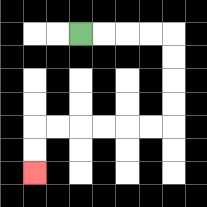{'start': '[3, 1]', 'end': '[1, 7]', 'path_directions': 'R,R,R,R,D,D,D,D,L,L,L,L,L,L,D,D', 'path_coordinates': '[[3, 1], [4, 1], [5, 1], [6, 1], [7, 1], [7, 2], [7, 3], [7, 4], [7, 5], [6, 5], [5, 5], [4, 5], [3, 5], [2, 5], [1, 5], [1, 6], [1, 7]]'}